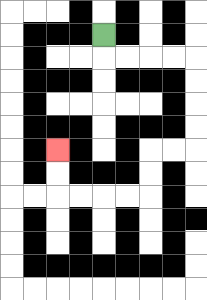{'start': '[4, 1]', 'end': '[2, 6]', 'path_directions': 'D,R,R,R,R,D,D,D,D,L,L,D,D,L,L,L,L,U,U', 'path_coordinates': '[[4, 1], [4, 2], [5, 2], [6, 2], [7, 2], [8, 2], [8, 3], [8, 4], [8, 5], [8, 6], [7, 6], [6, 6], [6, 7], [6, 8], [5, 8], [4, 8], [3, 8], [2, 8], [2, 7], [2, 6]]'}